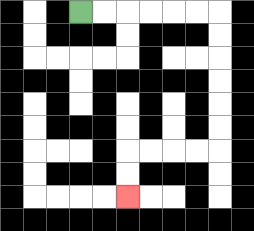{'start': '[3, 0]', 'end': '[5, 8]', 'path_directions': 'R,R,R,R,R,R,D,D,D,D,D,D,L,L,L,L,D,D', 'path_coordinates': '[[3, 0], [4, 0], [5, 0], [6, 0], [7, 0], [8, 0], [9, 0], [9, 1], [9, 2], [9, 3], [9, 4], [9, 5], [9, 6], [8, 6], [7, 6], [6, 6], [5, 6], [5, 7], [5, 8]]'}